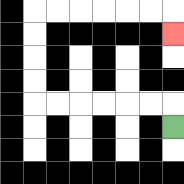{'start': '[7, 5]', 'end': '[7, 1]', 'path_directions': 'U,L,L,L,L,L,L,U,U,U,U,R,R,R,R,R,R,D', 'path_coordinates': '[[7, 5], [7, 4], [6, 4], [5, 4], [4, 4], [3, 4], [2, 4], [1, 4], [1, 3], [1, 2], [1, 1], [1, 0], [2, 0], [3, 0], [4, 0], [5, 0], [6, 0], [7, 0], [7, 1]]'}